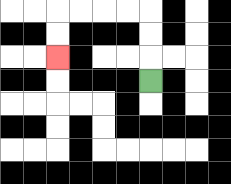{'start': '[6, 3]', 'end': '[2, 2]', 'path_directions': 'U,U,U,L,L,L,L,D,D', 'path_coordinates': '[[6, 3], [6, 2], [6, 1], [6, 0], [5, 0], [4, 0], [3, 0], [2, 0], [2, 1], [2, 2]]'}